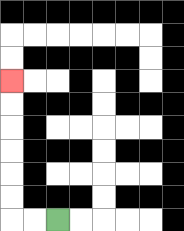{'start': '[2, 9]', 'end': '[0, 3]', 'path_directions': 'L,L,U,U,U,U,U,U', 'path_coordinates': '[[2, 9], [1, 9], [0, 9], [0, 8], [0, 7], [0, 6], [0, 5], [0, 4], [0, 3]]'}